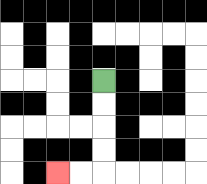{'start': '[4, 3]', 'end': '[2, 7]', 'path_directions': 'D,D,D,D,L,L', 'path_coordinates': '[[4, 3], [4, 4], [4, 5], [4, 6], [4, 7], [3, 7], [2, 7]]'}